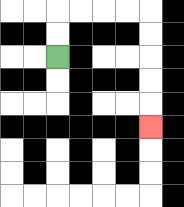{'start': '[2, 2]', 'end': '[6, 5]', 'path_directions': 'U,U,R,R,R,R,D,D,D,D,D', 'path_coordinates': '[[2, 2], [2, 1], [2, 0], [3, 0], [4, 0], [5, 0], [6, 0], [6, 1], [6, 2], [6, 3], [6, 4], [6, 5]]'}